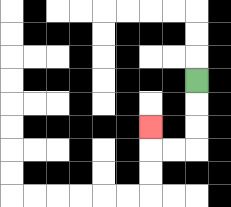{'start': '[8, 3]', 'end': '[6, 5]', 'path_directions': 'D,D,D,L,L,U', 'path_coordinates': '[[8, 3], [8, 4], [8, 5], [8, 6], [7, 6], [6, 6], [6, 5]]'}